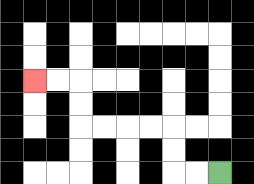{'start': '[9, 7]', 'end': '[1, 3]', 'path_directions': 'L,L,U,U,L,L,L,L,U,U,L,L', 'path_coordinates': '[[9, 7], [8, 7], [7, 7], [7, 6], [7, 5], [6, 5], [5, 5], [4, 5], [3, 5], [3, 4], [3, 3], [2, 3], [1, 3]]'}